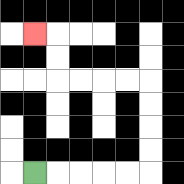{'start': '[1, 7]', 'end': '[1, 1]', 'path_directions': 'R,R,R,R,R,U,U,U,U,L,L,L,L,U,U,L', 'path_coordinates': '[[1, 7], [2, 7], [3, 7], [4, 7], [5, 7], [6, 7], [6, 6], [6, 5], [6, 4], [6, 3], [5, 3], [4, 3], [3, 3], [2, 3], [2, 2], [2, 1], [1, 1]]'}